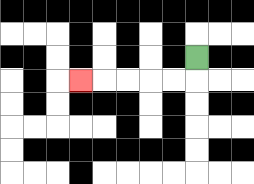{'start': '[8, 2]', 'end': '[3, 3]', 'path_directions': 'D,L,L,L,L,L', 'path_coordinates': '[[8, 2], [8, 3], [7, 3], [6, 3], [5, 3], [4, 3], [3, 3]]'}